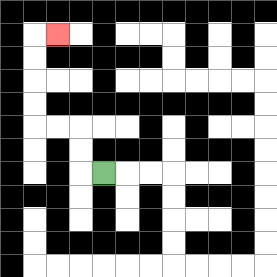{'start': '[4, 7]', 'end': '[2, 1]', 'path_directions': 'L,U,U,L,L,U,U,U,U,R', 'path_coordinates': '[[4, 7], [3, 7], [3, 6], [3, 5], [2, 5], [1, 5], [1, 4], [1, 3], [1, 2], [1, 1], [2, 1]]'}